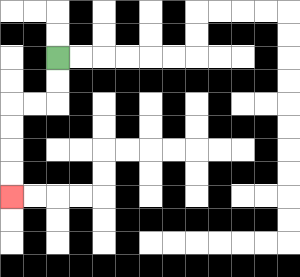{'start': '[2, 2]', 'end': '[0, 8]', 'path_directions': 'D,D,L,L,D,D,D,D', 'path_coordinates': '[[2, 2], [2, 3], [2, 4], [1, 4], [0, 4], [0, 5], [0, 6], [0, 7], [0, 8]]'}